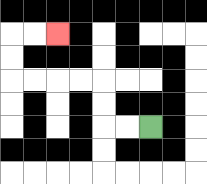{'start': '[6, 5]', 'end': '[2, 1]', 'path_directions': 'L,L,U,U,L,L,L,L,U,U,R,R', 'path_coordinates': '[[6, 5], [5, 5], [4, 5], [4, 4], [4, 3], [3, 3], [2, 3], [1, 3], [0, 3], [0, 2], [0, 1], [1, 1], [2, 1]]'}